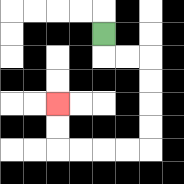{'start': '[4, 1]', 'end': '[2, 4]', 'path_directions': 'D,R,R,D,D,D,D,L,L,L,L,U,U', 'path_coordinates': '[[4, 1], [4, 2], [5, 2], [6, 2], [6, 3], [6, 4], [6, 5], [6, 6], [5, 6], [4, 6], [3, 6], [2, 6], [2, 5], [2, 4]]'}